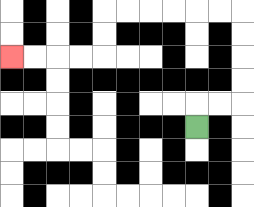{'start': '[8, 5]', 'end': '[0, 2]', 'path_directions': 'U,R,R,U,U,U,U,L,L,L,L,L,L,D,D,L,L,L,L', 'path_coordinates': '[[8, 5], [8, 4], [9, 4], [10, 4], [10, 3], [10, 2], [10, 1], [10, 0], [9, 0], [8, 0], [7, 0], [6, 0], [5, 0], [4, 0], [4, 1], [4, 2], [3, 2], [2, 2], [1, 2], [0, 2]]'}